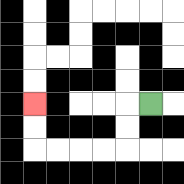{'start': '[6, 4]', 'end': '[1, 4]', 'path_directions': 'L,D,D,L,L,L,L,U,U', 'path_coordinates': '[[6, 4], [5, 4], [5, 5], [5, 6], [4, 6], [3, 6], [2, 6], [1, 6], [1, 5], [1, 4]]'}